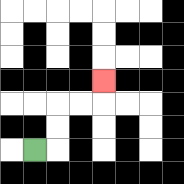{'start': '[1, 6]', 'end': '[4, 3]', 'path_directions': 'R,U,U,R,R,U', 'path_coordinates': '[[1, 6], [2, 6], [2, 5], [2, 4], [3, 4], [4, 4], [4, 3]]'}